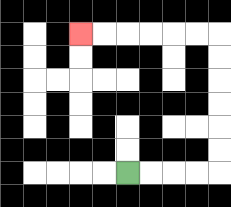{'start': '[5, 7]', 'end': '[3, 1]', 'path_directions': 'R,R,R,R,U,U,U,U,U,U,L,L,L,L,L,L', 'path_coordinates': '[[5, 7], [6, 7], [7, 7], [8, 7], [9, 7], [9, 6], [9, 5], [9, 4], [9, 3], [9, 2], [9, 1], [8, 1], [7, 1], [6, 1], [5, 1], [4, 1], [3, 1]]'}